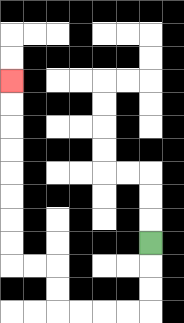{'start': '[6, 10]', 'end': '[0, 3]', 'path_directions': 'D,D,D,L,L,L,L,U,U,L,L,U,U,U,U,U,U,U,U', 'path_coordinates': '[[6, 10], [6, 11], [6, 12], [6, 13], [5, 13], [4, 13], [3, 13], [2, 13], [2, 12], [2, 11], [1, 11], [0, 11], [0, 10], [0, 9], [0, 8], [0, 7], [0, 6], [0, 5], [0, 4], [0, 3]]'}